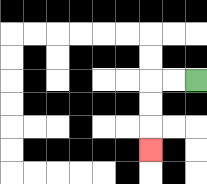{'start': '[8, 3]', 'end': '[6, 6]', 'path_directions': 'L,L,D,D,D', 'path_coordinates': '[[8, 3], [7, 3], [6, 3], [6, 4], [6, 5], [6, 6]]'}